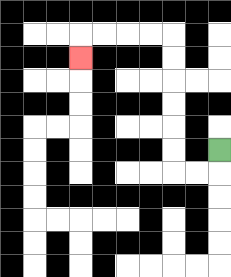{'start': '[9, 6]', 'end': '[3, 2]', 'path_directions': 'D,L,L,U,U,U,U,U,U,L,L,L,L,D', 'path_coordinates': '[[9, 6], [9, 7], [8, 7], [7, 7], [7, 6], [7, 5], [7, 4], [7, 3], [7, 2], [7, 1], [6, 1], [5, 1], [4, 1], [3, 1], [3, 2]]'}